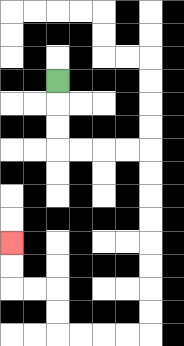{'start': '[2, 3]', 'end': '[0, 10]', 'path_directions': 'D,D,D,R,R,R,R,D,D,D,D,D,D,D,D,L,L,L,L,U,U,L,L,U,U', 'path_coordinates': '[[2, 3], [2, 4], [2, 5], [2, 6], [3, 6], [4, 6], [5, 6], [6, 6], [6, 7], [6, 8], [6, 9], [6, 10], [6, 11], [6, 12], [6, 13], [6, 14], [5, 14], [4, 14], [3, 14], [2, 14], [2, 13], [2, 12], [1, 12], [0, 12], [0, 11], [0, 10]]'}